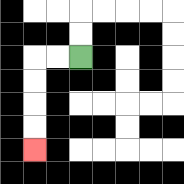{'start': '[3, 2]', 'end': '[1, 6]', 'path_directions': 'L,L,D,D,D,D', 'path_coordinates': '[[3, 2], [2, 2], [1, 2], [1, 3], [1, 4], [1, 5], [1, 6]]'}